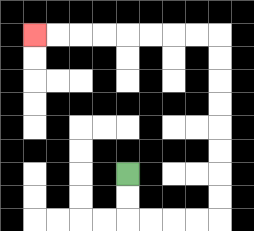{'start': '[5, 7]', 'end': '[1, 1]', 'path_directions': 'D,D,R,R,R,R,U,U,U,U,U,U,U,U,L,L,L,L,L,L,L,L', 'path_coordinates': '[[5, 7], [5, 8], [5, 9], [6, 9], [7, 9], [8, 9], [9, 9], [9, 8], [9, 7], [9, 6], [9, 5], [9, 4], [9, 3], [9, 2], [9, 1], [8, 1], [7, 1], [6, 1], [5, 1], [4, 1], [3, 1], [2, 1], [1, 1]]'}